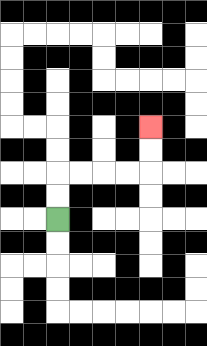{'start': '[2, 9]', 'end': '[6, 5]', 'path_directions': 'U,U,R,R,R,R,U,U', 'path_coordinates': '[[2, 9], [2, 8], [2, 7], [3, 7], [4, 7], [5, 7], [6, 7], [6, 6], [6, 5]]'}